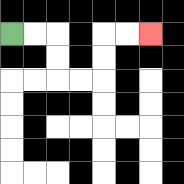{'start': '[0, 1]', 'end': '[6, 1]', 'path_directions': 'R,R,D,D,R,R,U,U,R,R', 'path_coordinates': '[[0, 1], [1, 1], [2, 1], [2, 2], [2, 3], [3, 3], [4, 3], [4, 2], [4, 1], [5, 1], [6, 1]]'}